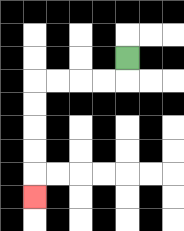{'start': '[5, 2]', 'end': '[1, 8]', 'path_directions': 'D,L,L,L,L,D,D,D,D,D', 'path_coordinates': '[[5, 2], [5, 3], [4, 3], [3, 3], [2, 3], [1, 3], [1, 4], [1, 5], [1, 6], [1, 7], [1, 8]]'}